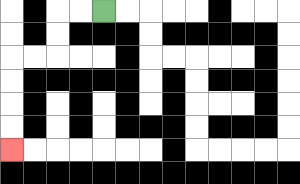{'start': '[4, 0]', 'end': '[0, 6]', 'path_directions': 'L,L,D,D,L,L,D,D,D,D', 'path_coordinates': '[[4, 0], [3, 0], [2, 0], [2, 1], [2, 2], [1, 2], [0, 2], [0, 3], [0, 4], [0, 5], [0, 6]]'}